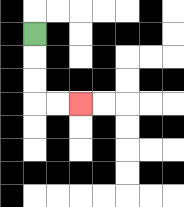{'start': '[1, 1]', 'end': '[3, 4]', 'path_directions': 'D,D,D,R,R', 'path_coordinates': '[[1, 1], [1, 2], [1, 3], [1, 4], [2, 4], [3, 4]]'}